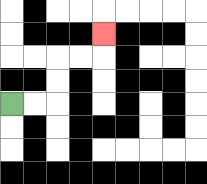{'start': '[0, 4]', 'end': '[4, 1]', 'path_directions': 'R,R,U,U,R,R,U', 'path_coordinates': '[[0, 4], [1, 4], [2, 4], [2, 3], [2, 2], [3, 2], [4, 2], [4, 1]]'}